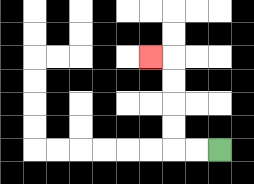{'start': '[9, 6]', 'end': '[6, 2]', 'path_directions': 'L,L,U,U,U,U,L', 'path_coordinates': '[[9, 6], [8, 6], [7, 6], [7, 5], [7, 4], [7, 3], [7, 2], [6, 2]]'}